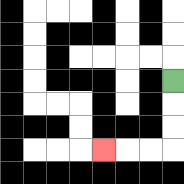{'start': '[7, 3]', 'end': '[4, 6]', 'path_directions': 'D,D,D,L,L,L', 'path_coordinates': '[[7, 3], [7, 4], [7, 5], [7, 6], [6, 6], [5, 6], [4, 6]]'}